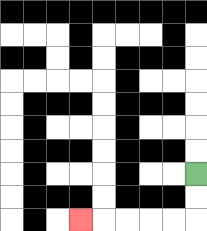{'start': '[8, 7]', 'end': '[3, 9]', 'path_directions': 'D,D,L,L,L,L,L', 'path_coordinates': '[[8, 7], [8, 8], [8, 9], [7, 9], [6, 9], [5, 9], [4, 9], [3, 9]]'}